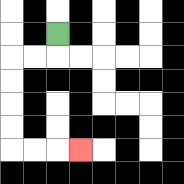{'start': '[2, 1]', 'end': '[3, 6]', 'path_directions': 'D,L,L,D,D,D,D,R,R,R', 'path_coordinates': '[[2, 1], [2, 2], [1, 2], [0, 2], [0, 3], [0, 4], [0, 5], [0, 6], [1, 6], [2, 6], [3, 6]]'}